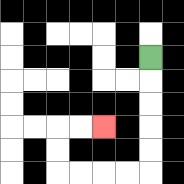{'start': '[6, 2]', 'end': '[4, 5]', 'path_directions': 'D,D,D,D,D,L,L,L,L,U,U,R,R', 'path_coordinates': '[[6, 2], [6, 3], [6, 4], [6, 5], [6, 6], [6, 7], [5, 7], [4, 7], [3, 7], [2, 7], [2, 6], [2, 5], [3, 5], [4, 5]]'}